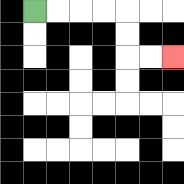{'start': '[1, 0]', 'end': '[7, 2]', 'path_directions': 'R,R,R,R,D,D,R,R', 'path_coordinates': '[[1, 0], [2, 0], [3, 0], [4, 0], [5, 0], [5, 1], [5, 2], [6, 2], [7, 2]]'}